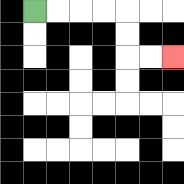{'start': '[1, 0]', 'end': '[7, 2]', 'path_directions': 'R,R,R,R,D,D,R,R', 'path_coordinates': '[[1, 0], [2, 0], [3, 0], [4, 0], [5, 0], [5, 1], [5, 2], [6, 2], [7, 2]]'}